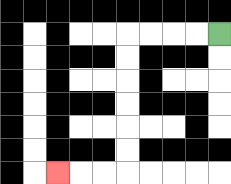{'start': '[9, 1]', 'end': '[2, 7]', 'path_directions': 'L,L,L,L,D,D,D,D,D,D,L,L,L', 'path_coordinates': '[[9, 1], [8, 1], [7, 1], [6, 1], [5, 1], [5, 2], [5, 3], [5, 4], [5, 5], [5, 6], [5, 7], [4, 7], [3, 7], [2, 7]]'}